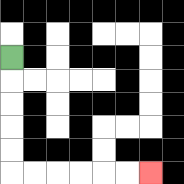{'start': '[0, 2]', 'end': '[6, 7]', 'path_directions': 'D,D,D,D,D,R,R,R,R,R,R', 'path_coordinates': '[[0, 2], [0, 3], [0, 4], [0, 5], [0, 6], [0, 7], [1, 7], [2, 7], [3, 7], [4, 7], [5, 7], [6, 7]]'}